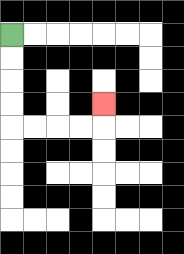{'start': '[0, 1]', 'end': '[4, 4]', 'path_directions': 'D,D,D,D,R,R,R,R,U', 'path_coordinates': '[[0, 1], [0, 2], [0, 3], [0, 4], [0, 5], [1, 5], [2, 5], [3, 5], [4, 5], [4, 4]]'}